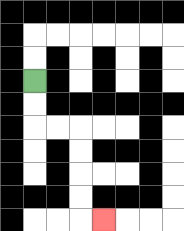{'start': '[1, 3]', 'end': '[4, 9]', 'path_directions': 'D,D,R,R,D,D,D,D,R', 'path_coordinates': '[[1, 3], [1, 4], [1, 5], [2, 5], [3, 5], [3, 6], [3, 7], [3, 8], [3, 9], [4, 9]]'}